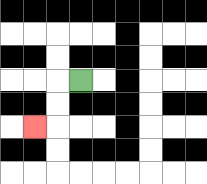{'start': '[3, 3]', 'end': '[1, 5]', 'path_directions': 'L,D,D,L', 'path_coordinates': '[[3, 3], [2, 3], [2, 4], [2, 5], [1, 5]]'}